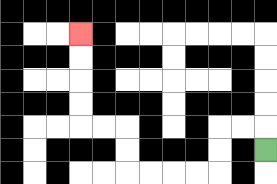{'start': '[11, 6]', 'end': '[3, 1]', 'path_directions': 'U,L,L,D,D,L,L,L,L,U,U,L,L,U,U,U,U', 'path_coordinates': '[[11, 6], [11, 5], [10, 5], [9, 5], [9, 6], [9, 7], [8, 7], [7, 7], [6, 7], [5, 7], [5, 6], [5, 5], [4, 5], [3, 5], [3, 4], [3, 3], [3, 2], [3, 1]]'}